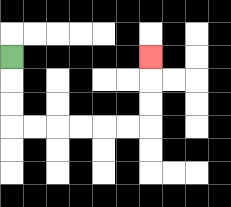{'start': '[0, 2]', 'end': '[6, 2]', 'path_directions': 'D,D,D,R,R,R,R,R,R,U,U,U', 'path_coordinates': '[[0, 2], [0, 3], [0, 4], [0, 5], [1, 5], [2, 5], [3, 5], [4, 5], [5, 5], [6, 5], [6, 4], [6, 3], [6, 2]]'}